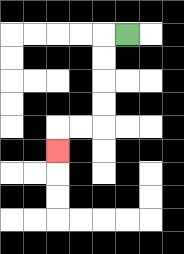{'start': '[5, 1]', 'end': '[2, 6]', 'path_directions': 'L,D,D,D,D,L,L,D', 'path_coordinates': '[[5, 1], [4, 1], [4, 2], [4, 3], [4, 4], [4, 5], [3, 5], [2, 5], [2, 6]]'}